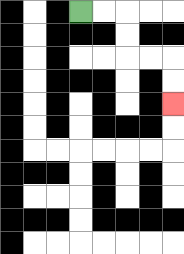{'start': '[3, 0]', 'end': '[7, 4]', 'path_directions': 'R,R,D,D,R,R,D,D', 'path_coordinates': '[[3, 0], [4, 0], [5, 0], [5, 1], [5, 2], [6, 2], [7, 2], [7, 3], [7, 4]]'}